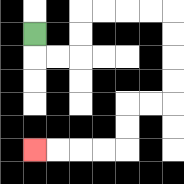{'start': '[1, 1]', 'end': '[1, 6]', 'path_directions': 'D,R,R,U,U,R,R,R,R,D,D,D,D,L,L,D,D,L,L,L,L', 'path_coordinates': '[[1, 1], [1, 2], [2, 2], [3, 2], [3, 1], [3, 0], [4, 0], [5, 0], [6, 0], [7, 0], [7, 1], [7, 2], [7, 3], [7, 4], [6, 4], [5, 4], [5, 5], [5, 6], [4, 6], [3, 6], [2, 6], [1, 6]]'}